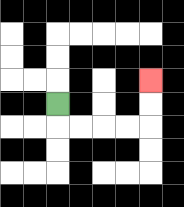{'start': '[2, 4]', 'end': '[6, 3]', 'path_directions': 'D,R,R,R,R,U,U', 'path_coordinates': '[[2, 4], [2, 5], [3, 5], [4, 5], [5, 5], [6, 5], [6, 4], [6, 3]]'}